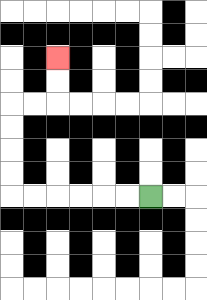{'start': '[6, 8]', 'end': '[2, 2]', 'path_directions': 'L,L,L,L,L,L,U,U,U,U,R,R,U,U', 'path_coordinates': '[[6, 8], [5, 8], [4, 8], [3, 8], [2, 8], [1, 8], [0, 8], [0, 7], [0, 6], [0, 5], [0, 4], [1, 4], [2, 4], [2, 3], [2, 2]]'}